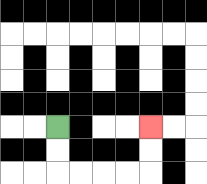{'start': '[2, 5]', 'end': '[6, 5]', 'path_directions': 'D,D,R,R,R,R,U,U', 'path_coordinates': '[[2, 5], [2, 6], [2, 7], [3, 7], [4, 7], [5, 7], [6, 7], [6, 6], [6, 5]]'}